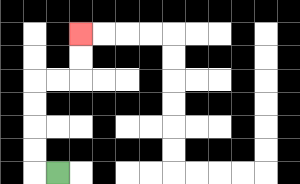{'start': '[2, 7]', 'end': '[3, 1]', 'path_directions': 'L,U,U,U,U,R,R,U,U', 'path_coordinates': '[[2, 7], [1, 7], [1, 6], [1, 5], [1, 4], [1, 3], [2, 3], [3, 3], [3, 2], [3, 1]]'}